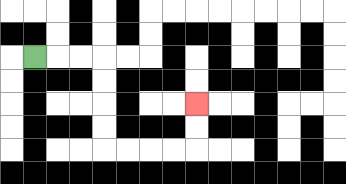{'start': '[1, 2]', 'end': '[8, 4]', 'path_directions': 'R,R,R,D,D,D,D,R,R,R,R,U,U', 'path_coordinates': '[[1, 2], [2, 2], [3, 2], [4, 2], [4, 3], [4, 4], [4, 5], [4, 6], [5, 6], [6, 6], [7, 6], [8, 6], [8, 5], [8, 4]]'}